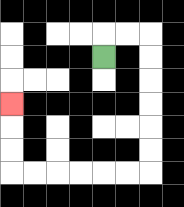{'start': '[4, 2]', 'end': '[0, 4]', 'path_directions': 'U,R,R,D,D,D,D,D,D,L,L,L,L,L,L,U,U,U', 'path_coordinates': '[[4, 2], [4, 1], [5, 1], [6, 1], [6, 2], [6, 3], [6, 4], [6, 5], [6, 6], [6, 7], [5, 7], [4, 7], [3, 7], [2, 7], [1, 7], [0, 7], [0, 6], [0, 5], [0, 4]]'}